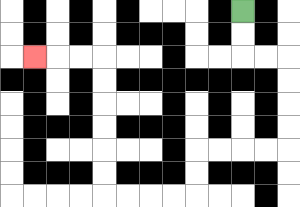{'start': '[10, 0]', 'end': '[1, 2]', 'path_directions': 'D,D,R,R,D,D,D,D,L,L,L,L,D,D,L,L,L,L,U,U,U,U,U,U,L,L,L', 'path_coordinates': '[[10, 0], [10, 1], [10, 2], [11, 2], [12, 2], [12, 3], [12, 4], [12, 5], [12, 6], [11, 6], [10, 6], [9, 6], [8, 6], [8, 7], [8, 8], [7, 8], [6, 8], [5, 8], [4, 8], [4, 7], [4, 6], [4, 5], [4, 4], [4, 3], [4, 2], [3, 2], [2, 2], [1, 2]]'}